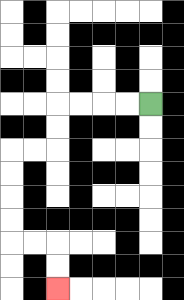{'start': '[6, 4]', 'end': '[2, 12]', 'path_directions': 'L,L,L,L,D,D,L,L,D,D,D,D,R,R,D,D', 'path_coordinates': '[[6, 4], [5, 4], [4, 4], [3, 4], [2, 4], [2, 5], [2, 6], [1, 6], [0, 6], [0, 7], [0, 8], [0, 9], [0, 10], [1, 10], [2, 10], [2, 11], [2, 12]]'}